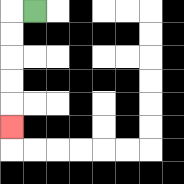{'start': '[1, 0]', 'end': '[0, 5]', 'path_directions': 'L,D,D,D,D,D', 'path_coordinates': '[[1, 0], [0, 0], [0, 1], [0, 2], [0, 3], [0, 4], [0, 5]]'}